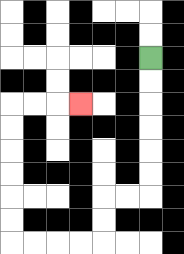{'start': '[6, 2]', 'end': '[3, 4]', 'path_directions': 'D,D,D,D,D,D,L,L,D,D,L,L,L,L,U,U,U,U,U,U,R,R,R', 'path_coordinates': '[[6, 2], [6, 3], [6, 4], [6, 5], [6, 6], [6, 7], [6, 8], [5, 8], [4, 8], [4, 9], [4, 10], [3, 10], [2, 10], [1, 10], [0, 10], [0, 9], [0, 8], [0, 7], [0, 6], [0, 5], [0, 4], [1, 4], [2, 4], [3, 4]]'}